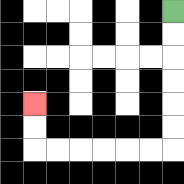{'start': '[7, 0]', 'end': '[1, 4]', 'path_directions': 'D,D,D,D,D,D,L,L,L,L,L,L,U,U', 'path_coordinates': '[[7, 0], [7, 1], [7, 2], [7, 3], [7, 4], [7, 5], [7, 6], [6, 6], [5, 6], [4, 6], [3, 6], [2, 6], [1, 6], [1, 5], [1, 4]]'}